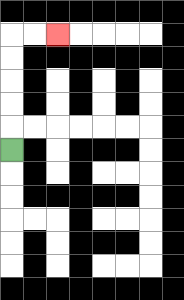{'start': '[0, 6]', 'end': '[2, 1]', 'path_directions': 'U,U,U,U,U,R,R', 'path_coordinates': '[[0, 6], [0, 5], [0, 4], [0, 3], [0, 2], [0, 1], [1, 1], [2, 1]]'}